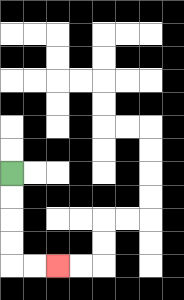{'start': '[0, 7]', 'end': '[2, 11]', 'path_directions': 'D,D,D,D,R,R', 'path_coordinates': '[[0, 7], [0, 8], [0, 9], [0, 10], [0, 11], [1, 11], [2, 11]]'}